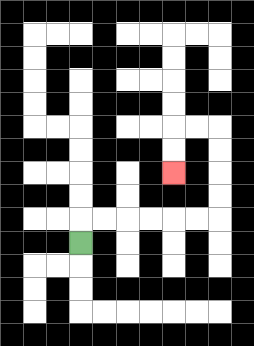{'start': '[3, 10]', 'end': '[7, 7]', 'path_directions': 'U,R,R,R,R,R,R,U,U,U,U,L,L,D,D', 'path_coordinates': '[[3, 10], [3, 9], [4, 9], [5, 9], [6, 9], [7, 9], [8, 9], [9, 9], [9, 8], [9, 7], [9, 6], [9, 5], [8, 5], [7, 5], [7, 6], [7, 7]]'}